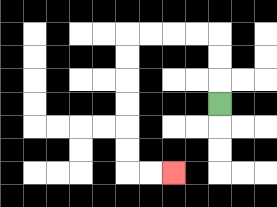{'start': '[9, 4]', 'end': '[7, 7]', 'path_directions': 'U,U,U,L,L,L,L,D,D,D,D,D,D,R,R', 'path_coordinates': '[[9, 4], [9, 3], [9, 2], [9, 1], [8, 1], [7, 1], [6, 1], [5, 1], [5, 2], [5, 3], [5, 4], [5, 5], [5, 6], [5, 7], [6, 7], [7, 7]]'}